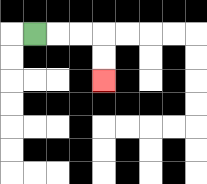{'start': '[1, 1]', 'end': '[4, 3]', 'path_directions': 'R,R,R,D,D', 'path_coordinates': '[[1, 1], [2, 1], [3, 1], [4, 1], [4, 2], [4, 3]]'}